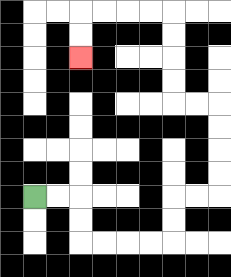{'start': '[1, 8]', 'end': '[3, 2]', 'path_directions': 'R,R,D,D,R,R,R,R,U,U,R,R,U,U,U,U,L,L,U,U,U,U,L,L,L,L,D,D', 'path_coordinates': '[[1, 8], [2, 8], [3, 8], [3, 9], [3, 10], [4, 10], [5, 10], [6, 10], [7, 10], [7, 9], [7, 8], [8, 8], [9, 8], [9, 7], [9, 6], [9, 5], [9, 4], [8, 4], [7, 4], [7, 3], [7, 2], [7, 1], [7, 0], [6, 0], [5, 0], [4, 0], [3, 0], [3, 1], [3, 2]]'}